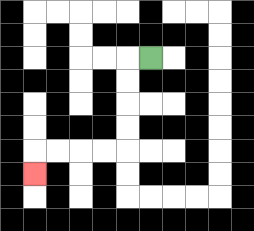{'start': '[6, 2]', 'end': '[1, 7]', 'path_directions': 'L,D,D,D,D,L,L,L,L,D', 'path_coordinates': '[[6, 2], [5, 2], [5, 3], [5, 4], [5, 5], [5, 6], [4, 6], [3, 6], [2, 6], [1, 6], [1, 7]]'}